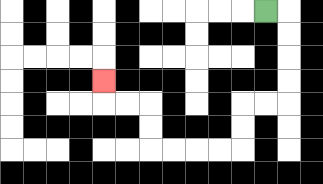{'start': '[11, 0]', 'end': '[4, 3]', 'path_directions': 'R,D,D,D,D,L,L,D,D,L,L,L,L,U,U,L,L,U', 'path_coordinates': '[[11, 0], [12, 0], [12, 1], [12, 2], [12, 3], [12, 4], [11, 4], [10, 4], [10, 5], [10, 6], [9, 6], [8, 6], [7, 6], [6, 6], [6, 5], [6, 4], [5, 4], [4, 4], [4, 3]]'}